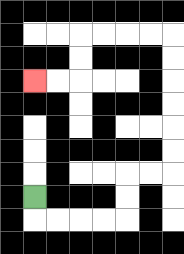{'start': '[1, 8]', 'end': '[1, 3]', 'path_directions': 'D,R,R,R,R,U,U,R,R,U,U,U,U,U,U,L,L,L,L,D,D,L,L', 'path_coordinates': '[[1, 8], [1, 9], [2, 9], [3, 9], [4, 9], [5, 9], [5, 8], [5, 7], [6, 7], [7, 7], [7, 6], [7, 5], [7, 4], [7, 3], [7, 2], [7, 1], [6, 1], [5, 1], [4, 1], [3, 1], [3, 2], [3, 3], [2, 3], [1, 3]]'}